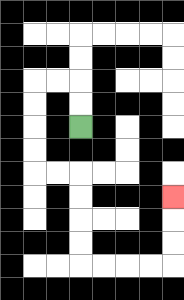{'start': '[3, 5]', 'end': '[7, 8]', 'path_directions': 'U,U,L,L,D,D,D,D,R,R,D,D,D,D,R,R,R,R,U,U,U', 'path_coordinates': '[[3, 5], [3, 4], [3, 3], [2, 3], [1, 3], [1, 4], [1, 5], [1, 6], [1, 7], [2, 7], [3, 7], [3, 8], [3, 9], [3, 10], [3, 11], [4, 11], [5, 11], [6, 11], [7, 11], [7, 10], [7, 9], [7, 8]]'}